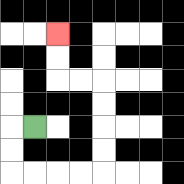{'start': '[1, 5]', 'end': '[2, 1]', 'path_directions': 'L,D,D,R,R,R,R,U,U,U,U,L,L,U,U', 'path_coordinates': '[[1, 5], [0, 5], [0, 6], [0, 7], [1, 7], [2, 7], [3, 7], [4, 7], [4, 6], [4, 5], [4, 4], [4, 3], [3, 3], [2, 3], [2, 2], [2, 1]]'}